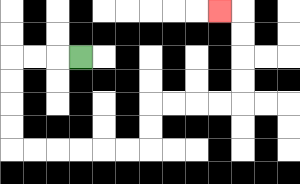{'start': '[3, 2]', 'end': '[9, 0]', 'path_directions': 'L,L,L,D,D,D,D,R,R,R,R,R,R,U,U,R,R,R,R,U,U,U,U,L', 'path_coordinates': '[[3, 2], [2, 2], [1, 2], [0, 2], [0, 3], [0, 4], [0, 5], [0, 6], [1, 6], [2, 6], [3, 6], [4, 6], [5, 6], [6, 6], [6, 5], [6, 4], [7, 4], [8, 4], [9, 4], [10, 4], [10, 3], [10, 2], [10, 1], [10, 0], [9, 0]]'}